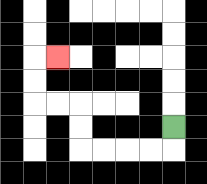{'start': '[7, 5]', 'end': '[2, 2]', 'path_directions': 'D,L,L,L,L,U,U,L,L,U,U,R', 'path_coordinates': '[[7, 5], [7, 6], [6, 6], [5, 6], [4, 6], [3, 6], [3, 5], [3, 4], [2, 4], [1, 4], [1, 3], [1, 2], [2, 2]]'}